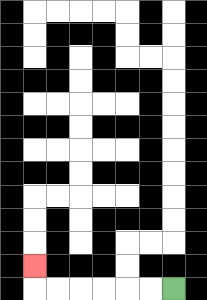{'start': '[7, 12]', 'end': '[1, 11]', 'path_directions': 'L,L,L,L,L,L,U', 'path_coordinates': '[[7, 12], [6, 12], [5, 12], [4, 12], [3, 12], [2, 12], [1, 12], [1, 11]]'}